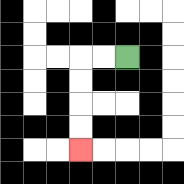{'start': '[5, 2]', 'end': '[3, 6]', 'path_directions': 'L,L,D,D,D,D', 'path_coordinates': '[[5, 2], [4, 2], [3, 2], [3, 3], [3, 4], [3, 5], [3, 6]]'}